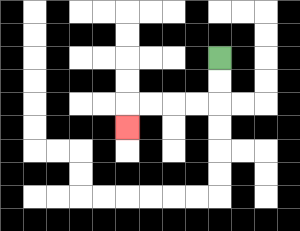{'start': '[9, 2]', 'end': '[5, 5]', 'path_directions': 'D,D,L,L,L,L,D', 'path_coordinates': '[[9, 2], [9, 3], [9, 4], [8, 4], [7, 4], [6, 4], [5, 4], [5, 5]]'}